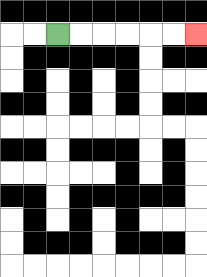{'start': '[2, 1]', 'end': '[8, 1]', 'path_directions': 'R,R,R,R,R,R', 'path_coordinates': '[[2, 1], [3, 1], [4, 1], [5, 1], [6, 1], [7, 1], [8, 1]]'}